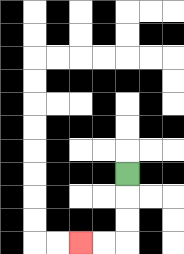{'start': '[5, 7]', 'end': '[3, 10]', 'path_directions': 'D,D,D,L,L', 'path_coordinates': '[[5, 7], [5, 8], [5, 9], [5, 10], [4, 10], [3, 10]]'}